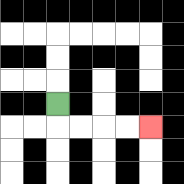{'start': '[2, 4]', 'end': '[6, 5]', 'path_directions': 'D,R,R,R,R', 'path_coordinates': '[[2, 4], [2, 5], [3, 5], [4, 5], [5, 5], [6, 5]]'}